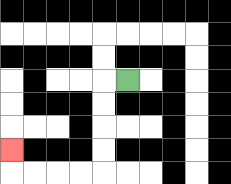{'start': '[5, 3]', 'end': '[0, 6]', 'path_directions': 'L,D,D,D,D,L,L,L,L,U', 'path_coordinates': '[[5, 3], [4, 3], [4, 4], [4, 5], [4, 6], [4, 7], [3, 7], [2, 7], [1, 7], [0, 7], [0, 6]]'}